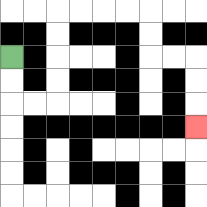{'start': '[0, 2]', 'end': '[8, 5]', 'path_directions': 'D,D,R,R,U,U,U,U,R,R,R,R,D,D,R,R,D,D,D', 'path_coordinates': '[[0, 2], [0, 3], [0, 4], [1, 4], [2, 4], [2, 3], [2, 2], [2, 1], [2, 0], [3, 0], [4, 0], [5, 0], [6, 0], [6, 1], [6, 2], [7, 2], [8, 2], [8, 3], [8, 4], [8, 5]]'}